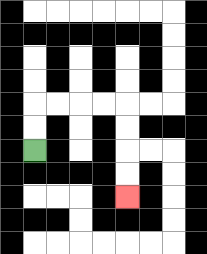{'start': '[1, 6]', 'end': '[5, 8]', 'path_directions': 'U,U,R,R,R,R,D,D,D,D', 'path_coordinates': '[[1, 6], [1, 5], [1, 4], [2, 4], [3, 4], [4, 4], [5, 4], [5, 5], [5, 6], [5, 7], [5, 8]]'}